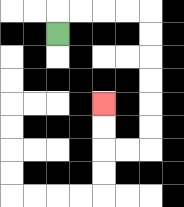{'start': '[2, 1]', 'end': '[4, 4]', 'path_directions': 'U,R,R,R,R,D,D,D,D,D,D,L,L,U,U', 'path_coordinates': '[[2, 1], [2, 0], [3, 0], [4, 0], [5, 0], [6, 0], [6, 1], [6, 2], [6, 3], [6, 4], [6, 5], [6, 6], [5, 6], [4, 6], [4, 5], [4, 4]]'}